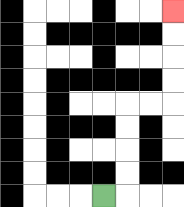{'start': '[4, 8]', 'end': '[7, 0]', 'path_directions': 'R,U,U,U,U,R,R,U,U,U,U', 'path_coordinates': '[[4, 8], [5, 8], [5, 7], [5, 6], [5, 5], [5, 4], [6, 4], [7, 4], [7, 3], [7, 2], [7, 1], [7, 0]]'}